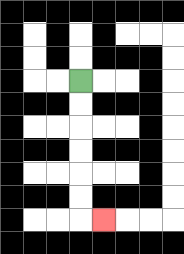{'start': '[3, 3]', 'end': '[4, 9]', 'path_directions': 'D,D,D,D,D,D,R', 'path_coordinates': '[[3, 3], [3, 4], [3, 5], [3, 6], [3, 7], [3, 8], [3, 9], [4, 9]]'}